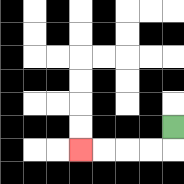{'start': '[7, 5]', 'end': '[3, 6]', 'path_directions': 'D,L,L,L,L', 'path_coordinates': '[[7, 5], [7, 6], [6, 6], [5, 6], [4, 6], [3, 6]]'}